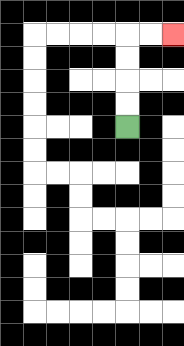{'start': '[5, 5]', 'end': '[7, 1]', 'path_directions': 'U,U,U,U,R,R', 'path_coordinates': '[[5, 5], [5, 4], [5, 3], [5, 2], [5, 1], [6, 1], [7, 1]]'}